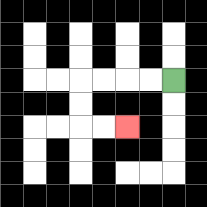{'start': '[7, 3]', 'end': '[5, 5]', 'path_directions': 'L,L,L,L,D,D,R,R', 'path_coordinates': '[[7, 3], [6, 3], [5, 3], [4, 3], [3, 3], [3, 4], [3, 5], [4, 5], [5, 5]]'}